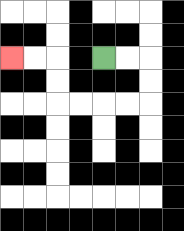{'start': '[4, 2]', 'end': '[0, 2]', 'path_directions': 'R,R,D,D,L,L,L,L,U,U,L,L', 'path_coordinates': '[[4, 2], [5, 2], [6, 2], [6, 3], [6, 4], [5, 4], [4, 4], [3, 4], [2, 4], [2, 3], [2, 2], [1, 2], [0, 2]]'}